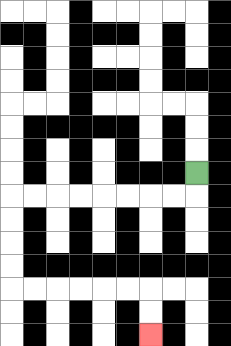{'start': '[8, 7]', 'end': '[6, 14]', 'path_directions': 'D,L,L,L,L,L,L,L,L,D,D,D,D,R,R,R,R,R,R,D,D', 'path_coordinates': '[[8, 7], [8, 8], [7, 8], [6, 8], [5, 8], [4, 8], [3, 8], [2, 8], [1, 8], [0, 8], [0, 9], [0, 10], [0, 11], [0, 12], [1, 12], [2, 12], [3, 12], [4, 12], [5, 12], [6, 12], [6, 13], [6, 14]]'}